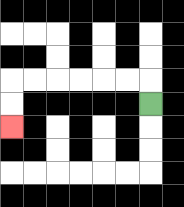{'start': '[6, 4]', 'end': '[0, 5]', 'path_directions': 'U,L,L,L,L,L,L,D,D', 'path_coordinates': '[[6, 4], [6, 3], [5, 3], [4, 3], [3, 3], [2, 3], [1, 3], [0, 3], [0, 4], [0, 5]]'}